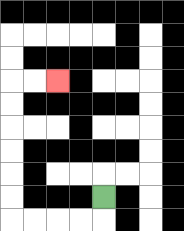{'start': '[4, 8]', 'end': '[2, 3]', 'path_directions': 'D,L,L,L,L,U,U,U,U,U,U,R,R', 'path_coordinates': '[[4, 8], [4, 9], [3, 9], [2, 9], [1, 9], [0, 9], [0, 8], [0, 7], [0, 6], [0, 5], [0, 4], [0, 3], [1, 3], [2, 3]]'}